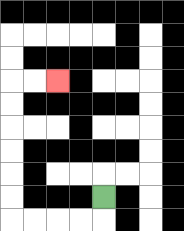{'start': '[4, 8]', 'end': '[2, 3]', 'path_directions': 'D,L,L,L,L,U,U,U,U,U,U,R,R', 'path_coordinates': '[[4, 8], [4, 9], [3, 9], [2, 9], [1, 9], [0, 9], [0, 8], [0, 7], [0, 6], [0, 5], [0, 4], [0, 3], [1, 3], [2, 3]]'}